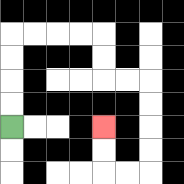{'start': '[0, 5]', 'end': '[4, 5]', 'path_directions': 'U,U,U,U,R,R,R,R,D,D,R,R,D,D,D,D,L,L,U,U', 'path_coordinates': '[[0, 5], [0, 4], [0, 3], [0, 2], [0, 1], [1, 1], [2, 1], [3, 1], [4, 1], [4, 2], [4, 3], [5, 3], [6, 3], [6, 4], [6, 5], [6, 6], [6, 7], [5, 7], [4, 7], [4, 6], [4, 5]]'}